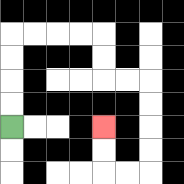{'start': '[0, 5]', 'end': '[4, 5]', 'path_directions': 'U,U,U,U,R,R,R,R,D,D,R,R,D,D,D,D,L,L,U,U', 'path_coordinates': '[[0, 5], [0, 4], [0, 3], [0, 2], [0, 1], [1, 1], [2, 1], [3, 1], [4, 1], [4, 2], [4, 3], [5, 3], [6, 3], [6, 4], [6, 5], [6, 6], [6, 7], [5, 7], [4, 7], [4, 6], [4, 5]]'}